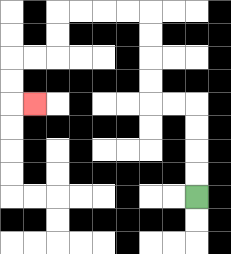{'start': '[8, 8]', 'end': '[1, 4]', 'path_directions': 'U,U,U,U,L,L,U,U,U,U,L,L,L,L,D,D,L,L,D,D,R', 'path_coordinates': '[[8, 8], [8, 7], [8, 6], [8, 5], [8, 4], [7, 4], [6, 4], [6, 3], [6, 2], [6, 1], [6, 0], [5, 0], [4, 0], [3, 0], [2, 0], [2, 1], [2, 2], [1, 2], [0, 2], [0, 3], [0, 4], [1, 4]]'}